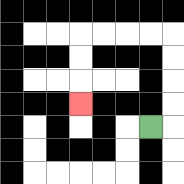{'start': '[6, 5]', 'end': '[3, 4]', 'path_directions': 'R,U,U,U,U,L,L,L,L,D,D,D', 'path_coordinates': '[[6, 5], [7, 5], [7, 4], [7, 3], [7, 2], [7, 1], [6, 1], [5, 1], [4, 1], [3, 1], [3, 2], [3, 3], [3, 4]]'}